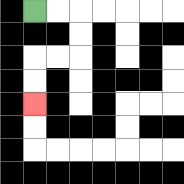{'start': '[1, 0]', 'end': '[1, 4]', 'path_directions': 'R,R,D,D,L,L,D,D', 'path_coordinates': '[[1, 0], [2, 0], [3, 0], [3, 1], [3, 2], [2, 2], [1, 2], [1, 3], [1, 4]]'}